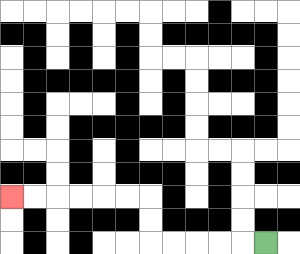{'start': '[11, 10]', 'end': '[0, 8]', 'path_directions': 'L,L,L,L,L,U,U,L,L,L,L,L,L', 'path_coordinates': '[[11, 10], [10, 10], [9, 10], [8, 10], [7, 10], [6, 10], [6, 9], [6, 8], [5, 8], [4, 8], [3, 8], [2, 8], [1, 8], [0, 8]]'}